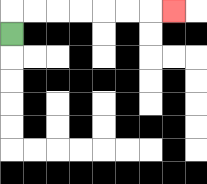{'start': '[0, 1]', 'end': '[7, 0]', 'path_directions': 'U,R,R,R,R,R,R,R', 'path_coordinates': '[[0, 1], [0, 0], [1, 0], [2, 0], [3, 0], [4, 0], [5, 0], [6, 0], [7, 0]]'}